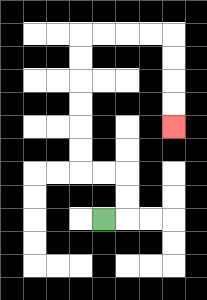{'start': '[4, 9]', 'end': '[7, 5]', 'path_directions': 'R,U,U,L,L,U,U,U,U,U,U,R,R,R,R,D,D,D,D', 'path_coordinates': '[[4, 9], [5, 9], [5, 8], [5, 7], [4, 7], [3, 7], [3, 6], [3, 5], [3, 4], [3, 3], [3, 2], [3, 1], [4, 1], [5, 1], [6, 1], [7, 1], [7, 2], [7, 3], [7, 4], [7, 5]]'}